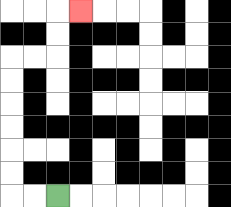{'start': '[2, 8]', 'end': '[3, 0]', 'path_directions': 'L,L,U,U,U,U,U,U,R,R,U,U,R', 'path_coordinates': '[[2, 8], [1, 8], [0, 8], [0, 7], [0, 6], [0, 5], [0, 4], [0, 3], [0, 2], [1, 2], [2, 2], [2, 1], [2, 0], [3, 0]]'}